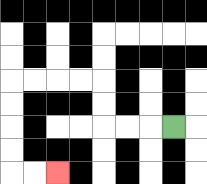{'start': '[7, 5]', 'end': '[2, 7]', 'path_directions': 'L,L,L,U,U,L,L,L,L,D,D,D,D,R,R', 'path_coordinates': '[[7, 5], [6, 5], [5, 5], [4, 5], [4, 4], [4, 3], [3, 3], [2, 3], [1, 3], [0, 3], [0, 4], [0, 5], [0, 6], [0, 7], [1, 7], [2, 7]]'}